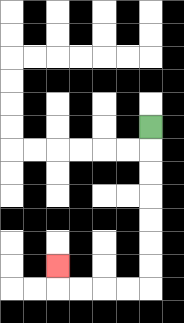{'start': '[6, 5]', 'end': '[2, 11]', 'path_directions': 'D,D,D,D,D,D,D,L,L,L,L,U', 'path_coordinates': '[[6, 5], [6, 6], [6, 7], [6, 8], [6, 9], [6, 10], [6, 11], [6, 12], [5, 12], [4, 12], [3, 12], [2, 12], [2, 11]]'}